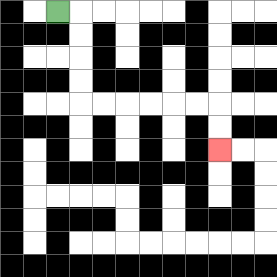{'start': '[2, 0]', 'end': '[9, 6]', 'path_directions': 'R,D,D,D,D,R,R,R,R,R,R,D,D', 'path_coordinates': '[[2, 0], [3, 0], [3, 1], [3, 2], [3, 3], [3, 4], [4, 4], [5, 4], [6, 4], [7, 4], [8, 4], [9, 4], [9, 5], [9, 6]]'}